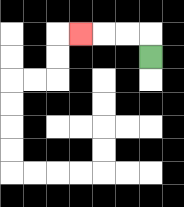{'start': '[6, 2]', 'end': '[3, 1]', 'path_directions': 'U,L,L,L', 'path_coordinates': '[[6, 2], [6, 1], [5, 1], [4, 1], [3, 1]]'}